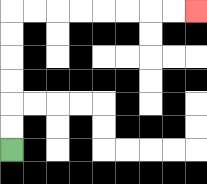{'start': '[0, 6]', 'end': '[8, 0]', 'path_directions': 'U,U,U,U,U,U,R,R,R,R,R,R,R,R', 'path_coordinates': '[[0, 6], [0, 5], [0, 4], [0, 3], [0, 2], [0, 1], [0, 0], [1, 0], [2, 0], [3, 0], [4, 0], [5, 0], [6, 0], [7, 0], [8, 0]]'}